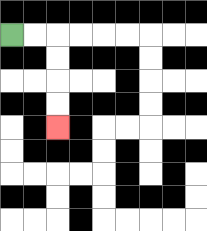{'start': '[0, 1]', 'end': '[2, 5]', 'path_directions': 'R,R,D,D,D,D', 'path_coordinates': '[[0, 1], [1, 1], [2, 1], [2, 2], [2, 3], [2, 4], [2, 5]]'}